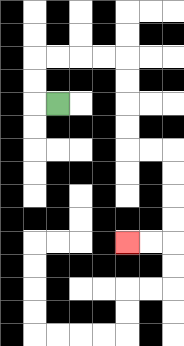{'start': '[2, 4]', 'end': '[5, 10]', 'path_directions': 'L,U,U,R,R,R,R,D,D,D,D,R,R,D,D,D,D,L,L', 'path_coordinates': '[[2, 4], [1, 4], [1, 3], [1, 2], [2, 2], [3, 2], [4, 2], [5, 2], [5, 3], [5, 4], [5, 5], [5, 6], [6, 6], [7, 6], [7, 7], [7, 8], [7, 9], [7, 10], [6, 10], [5, 10]]'}